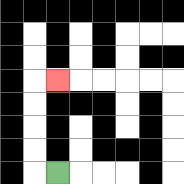{'start': '[2, 7]', 'end': '[2, 3]', 'path_directions': 'L,U,U,U,U,R', 'path_coordinates': '[[2, 7], [1, 7], [1, 6], [1, 5], [1, 4], [1, 3], [2, 3]]'}